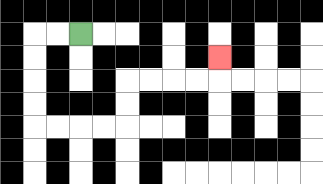{'start': '[3, 1]', 'end': '[9, 2]', 'path_directions': 'L,L,D,D,D,D,R,R,R,R,U,U,R,R,R,R,U', 'path_coordinates': '[[3, 1], [2, 1], [1, 1], [1, 2], [1, 3], [1, 4], [1, 5], [2, 5], [3, 5], [4, 5], [5, 5], [5, 4], [5, 3], [6, 3], [7, 3], [8, 3], [9, 3], [9, 2]]'}